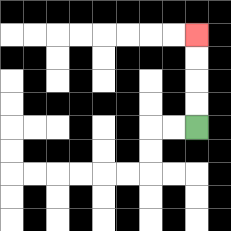{'start': '[8, 5]', 'end': '[8, 1]', 'path_directions': 'U,U,U,U', 'path_coordinates': '[[8, 5], [8, 4], [8, 3], [8, 2], [8, 1]]'}